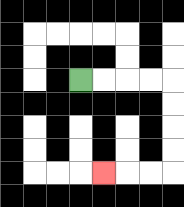{'start': '[3, 3]', 'end': '[4, 7]', 'path_directions': 'R,R,R,R,D,D,D,D,L,L,L', 'path_coordinates': '[[3, 3], [4, 3], [5, 3], [6, 3], [7, 3], [7, 4], [7, 5], [7, 6], [7, 7], [6, 7], [5, 7], [4, 7]]'}